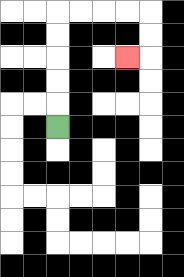{'start': '[2, 5]', 'end': '[5, 2]', 'path_directions': 'U,U,U,U,U,R,R,R,R,D,D,L', 'path_coordinates': '[[2, 5], [2, 4], [2, 3], [2, 2], [2, 1], [2, 0], [3, 0], [4, 0], [5, 0], [6, 0], [6, 1], [6, 2], [5, 2]]'}